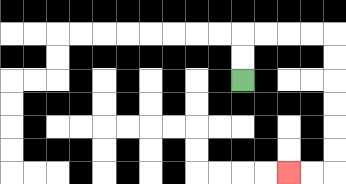{'start': '[10, 3]', 'end': '[12, 7]', 'path_directions': 'U,U,R,R,R,R,D,D,D,D,D,D,L,L', 'path_coordinates': '[[10, 3], [10, 2], [10, 1], [11, 1], [12, 1], [13, 1], [14, 1], [14, 2], [14, 3], [14, 4], [14, 5], [14, 6], [14, 7], [13, 7], [12, 7]]'}